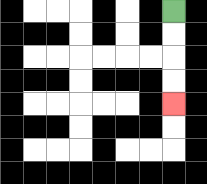{'start': '[7, 0]', 'end': '[7, 4]', 'path_directions': 'D,D,D,D', 'path_coordinates': '[[7, 0], [7, 1], [7, 2], [7, 3], [7, 4]]'}